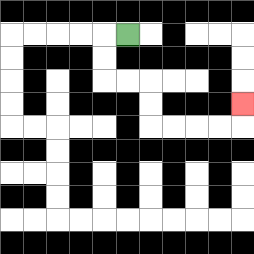{'start': '[5, 1]', 'end': '[10, 4]', 'path_directions': 'L,D,D,R,R,D,D,R,R,R,R,U', 'path_coordinates': '[[5, 1], [4, 1], [4, 2], [4, 3], [5, 3], [6, 3], [6, 4], [6, 5], [7, 5], [8, 5], [9, 5], [10, 5], [10, 4]]'}